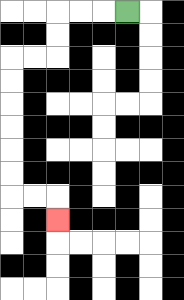{'start': '[5, 0]', 'end': '[2, 9]', 'path_directions': 'L,L,L,D,D,L,L,D,D,D,D,D,D,R,R,D', 'path_coordinates': '[[5, 0], [4, 0], [3, 0], [2, 0], [2, 1], [2, 2], [1, 2], [0, 2], [0, 3], [0, 4], [0, 5], [0, 6], [0, 7], [0, 8], [1, 8], [2, 8], [2, 9]]'}